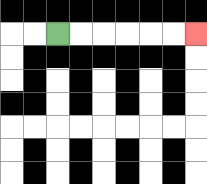{'start': '[2, 1]', 'end': '[8, 1]', 'path_directions': 'R,R,R,R,R,R', 'path_coordinates': '[[2, 1], [3, 1], [4, 1], [5, 1], [6, 1], [7, 1], [8, 1]]'}